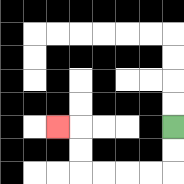{'start': '[7, 5]', 'end': '[2, 5]', 'path_directions': 'D,D,L,L,L,L,U,U,L', 'path_coordinates': '[[7, 5], [7, 6], [7, 7], [6, 7], [5, 7], [4, 7], [3, 7], [3, 6], [3, 5], [2, 5]]'}